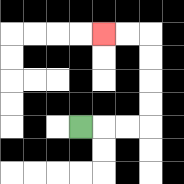{'start': '[3, 5]', 'end': '[4, 1]', 'path_directions': 'R,R,R,U,U,U,U,L,L', 'path_coordinates': '[[3, 5], [4, 5], [5, 5], [6, 5], [6, 4], [6, 3], [6, 2], [6, 1], [5, 1], [4, 1]]'}